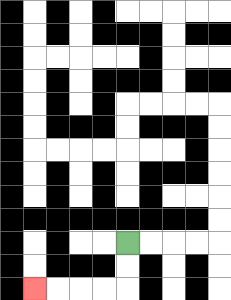{'start': '[5, 10]', 'end': '[1, 12]', 'path_directions': 'D,D,L,L,L,L', 'path_coordinates': '[[5, 10], [5, 11], [5, 12], [4, 12], [3, 12], [2, 12], [1, 12]]'}